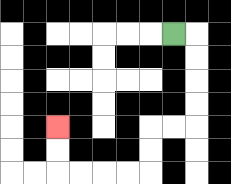{'start': '[7, 1]', 'end': '[2, 5]', 'path_directions': 'R,D,D,D,D,L,L,D,D,L,L,L,L,U,U', 'path_coordinates': '[[7, 1], [8, 1], [8, 2], [8, 3], [8, 4], [8, 5], [7, 5], [6, 5], [6, 6], [6, 7], [5, 7], [4, 7], [3, 7], [2, 7], [2, 6], [2, 5]]'}